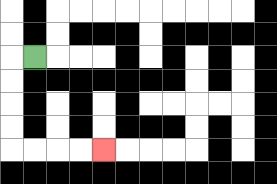{'start': '[1, 2]', 'end': '[4, 6]', 'path_directions': 'L,D,D,D,D,R,R,R,R', 'path_coordinates': '[[1, 2], [0, 2], [0, 3], [0, 4], [0, 5], [0, 6], [1, 6], [2, 6], [3, 6], [4, 6]]'}